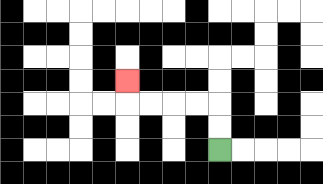{'start': '[9, 6]', 'end': '[5, 3]', 'path_directions': 'U,U,L,L,L,L,U', 'path_coordinates': '[[9, 6], [9, 5], [9, 4], [8, 4], [7, 4], [6, 4], [5, 4], [5, 3]]'}